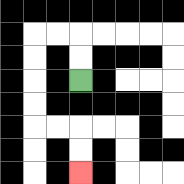{'start': '[3, 3]', 'end': '[3, 7]', 'path_directions': 'U,U,L,L,D,D,D,D,R,R,D,D', 'path_coordinates': '[[3, 3], [3, 2], [3, 1], [2, 1], [1, 1], [1, 2], [1, 3], [1, 4], [1, 5], [2, 5], [3, 5], [3, 6], [3, 7]]'}